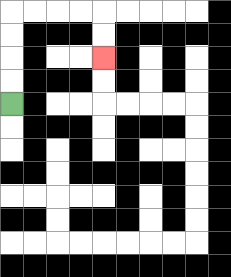{'start': '[0, 4]', 'end': '[4, 2]', 'path_directions': 'U,U,U,U,R,R,R,R,D,D', 'path_coordinates': '[[0, 4], [0, 3], [0, 2], [0, 1], [0, 0], [1, 0], [2, 0], [3, 0], [4, 0], [4, 1], [4, 2]]'}